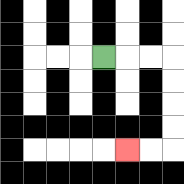{'start': '[4, 2]', 'end': '[5, 6]', 'path_directions': 'R,R,R,D,D,D,D,L,L', 'path_coordinates': '[[4, 2], [5, 2], [6, 2], [7, 2], [7, 3], [7, 4], [7, 5], [7, 6], [6, 6], [5, 6]]'}